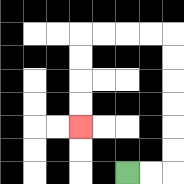{'start': '[5, 7]', 'end': '[3, 5]', 'path_directions': 'R,R,U,U,U,U,U,U,L,L,L,L,D,D,D,D', 'path_coordinates': '[[5, 7], [6, 7], [7, 7], [7, 6], [7, 5], [7, 4], [7, 3], [7, 2], [7, 1], [6, 1], [5, 1], [4, 1], [3, 1], [3, 2], [3, 3], [3, 4], [3, 5]]'}